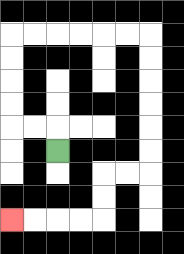{'start': '[2, 6]', 'end': '[0, 9]', 'path_directions': 'U,L,L,U,U,U,U,R,R,R,R,R,R,D,D,D,D,D,D,L,L,D,D,L,L,L,L', 'path_coordinates': '[[2, 6], [2, 5], [1, 5], [0, 5], [0, 4], [0, 3], [0, 2], [0, 1], [1, 1], [2, 1], [3, 1], [4, 1], [5, 1], [6, 1], [6, 2], [6, 3], [6, 4], [6, 5], [6, 6], [6, 7], [5, 7], [4, 7], [4, 8], [4, 9], [3, 9], [2, 9], [1, 9], [0, 9]]'}